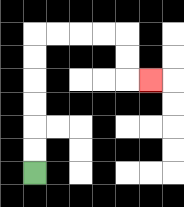{'start': '[1, 7]', 'end': '[6, 3]', 'path_directions': 'U,U,U,U,U,U,R,R,R,R,D,D,R', 'path_coordinates': '[[1, 7], [1, 6], [1, 5], [1, 4], [1, 3], [1, 2], [1, 1], [2, 1], [3, 1], [4, 1], [5, 1], [5, 2], [5, 3], [6, 3]]'}